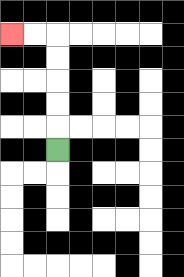{'start': '[2, 6]', 'end': '[0, 1]', 'path_directions': 'U,U,U,U,U,L,L', 'path_coordinates': '[[2, 6], [2, 5], [2, 4], [2, 3], [2, 2], [2, 1], [1, 1], [0, 1]]'}